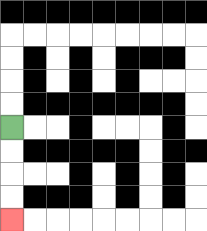{'start': '[0, 5]', 'end': '[0, 9]', 'path_directions': 'D,D,D,D', 'path_coordinates': '[[0, 5], [0, 6], [0, 7], [0, 8], [0, 9]]'}